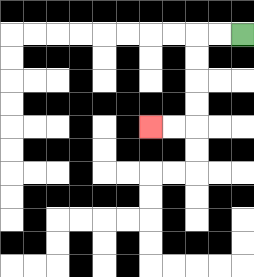{'start': '[10, 1]', 'end': '[6, 5]', 'path_directions': 'L,L,D,D,D,D,L,L', 'path_coordinates': '[[10, 1], [9, 1], [8, 1], [8, 2], [8, 3], [8, 4], [8, 5], [7, 5], [6, 5]]'}